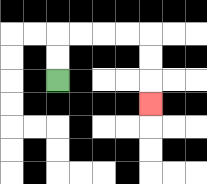{'start': '[2, 3]', 'end': '[6, 4]', 'path_directions': 'U,U,R,R,R,R,D,D,D', 'path_coordinates': '[[2, 3], [2, 2], [2, 1], [3, 1], [4, 1], [5, 1], [6, 1], [6, 2], [6, 3], [6, 4]]'}